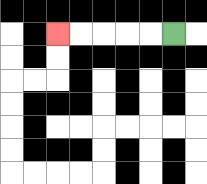{'start': '[7, 1]', 'end': '[2, 1]', 'path_directions': 'L,L,L,L,L', 'path_coordinates': '[[7, 1], [6, 1], [5, 1], [4, 1], [3, 1], [2, 1]]'}